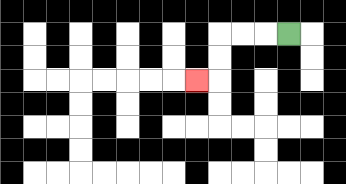{'start': '[12, 1]', 'end': '[8, 3]', 'path_directions': 'L,L,L,D,D,L', 'path_coordinates': '[[12, 1], [11, 1], [10, 1], [9, 1], [9, 2], [9, 3], [8, 3]]'}